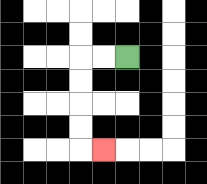{'start': '[5, 2]', 'end': '[4, 6]', 'path_directions': 'L,L,D,D,D,D,R', 'path_coordinates': '[[5, 2], [4, 2], [3, 2], [3, 3], [3, 4], [3, 5], [3, 6], [4, 6]]'}